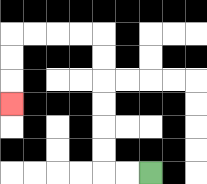{'start': '[6, 7]', 'end': '[0, 4]', 'path_directions': 'L,L,U,U,U,U,U,U,L,L,L,L,D,D,D', 'path_coordinates': '[[6, 7], [5, 7], [4, 7], [4, 6], [4, 5], [4, 4], [4, 3], [4, 2], [4, 1], [3, 1], [2, 1], [1, 1], [0, 1], [0, 2], [0, 3], [0, 4]]'}